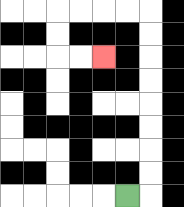{'start': '[5, 8]', 'end': '[4, 2]', 'path_directions': 'R,U,U,U,U,U,U,U,U,L,L,L,L,D,D,R,R', 'path_coordinates': '[[5, 8], [6, 8], [6, 7], [6, 6], [6, 5], [6, 4], [6, 3], [6, 2], [6, 1], [6, 0], [5, 0], [4, 0], [3, 0], [2, 0], [2, 1], [2, 2], [3, 2], [4, 2]]'}